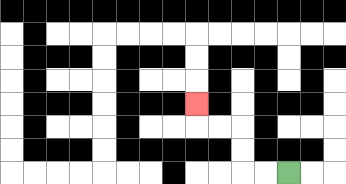{'start': '[12, 7]', 'end': '[8, 4]', 'path_directions': 'L,L,U,U,L,L,U', 'path_coordinates': '[[12, 7], [11, 7], [10, 7], [10, 6], [10, 5], [9, 5], [8, 5], [8, 4]]'}